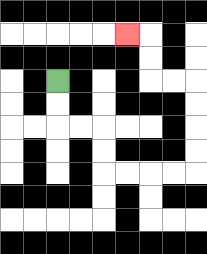{'start': '[2, 3]', 'end': '[5, 1]', 'path_directions': 'D,D,R,R,D,D,R,R,R,R,U,U,U,U,L,L,U,U,L', 'path_coordinates': '[[2, 3], [2, 4], [2, 5], [3, 5], [4, 5], [4, 6], [4, 7], [5, 7], [6, 7], [7, 7], [8, 7], [8, 6], [8, 5], [8, 4], [8, 3], [7, 3], [6, 3], [6, 2], [6, 1], [5, 1]]'}